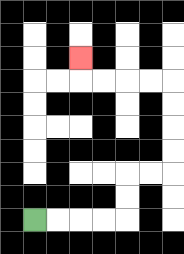{'start': '[1, 9]', 'end': '[3, 2]', 'path_directions': 'R,R,R,R,U,U,R,R,U,U,U,U,L,L,L,L,U', 'path_coordinates': '[[1, 9], [2, 9], [3, 9], [4, 9], [5, 9], [5, 8], [5, 7], [6, 7], [7, 7], [7, 6], [7, 5], [7, 4], [7, 3], [6, 3], [5, 3], [4, 3], [3, 3], [3, 2]]'}